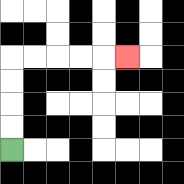{'start': '[0, 6]', 'end': '[5, 2]', 'path_directions': 'U,U,U,U,R,R,R,R,R', 'path_coordinates': '[[0, 6], [0, 5], [0, 4], [0, 3], [0, 2], [1, 2], [2, 2], [3, 2], [4, 2], [5, 2]]'}